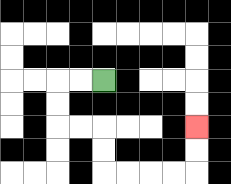{'start': '[4, 3]', 'end': '[8, 5]', 'path_directions': 'L,L,D,D,R,R,D,D,R,R,R,R,U,U', 'path_coordinates': '[[4, 3], [3, 3], [2, 3], [2, 4], [2, 5], [3, 5], [4, 5], [4, 6], [4, 7], [5, 7], [6, 7], [7, 7], [8, 7], [8, 6], [8, 5]]'}